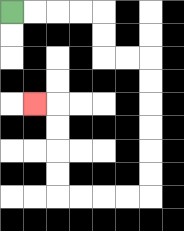{'start': '[0, 0]', 'end': '[1, 4]', 'path_directions': 'R,R,R,R,D,D,R,R,D,D,D,D,D,D,L,L,L,L,U,U,U,U,L', 'path_coordinates': '[[0, 0], [1, 0], [2, 0], [3, 0], [4, 0], [4, 1], [4, 2], [5, 2], [6, 2], [6, 3], [6, 4], [6, 5], [6, 6], [6, 7], [6, 8], [5, 8], [4, 8], [3, 8], [2, 8], [2, 7], [2, 6], [2, 5], [2, 4], [1, 4]]'}